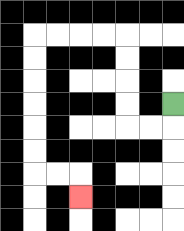{'start': '[7, 4]', 'end': '[3, 8]', 'path_directions': 'D,L,L,U,U,U,U,L,L,L,L,D,D,D,D,D,D,R,R,D', 'path_coordinates': '[[7, 4], [7, 5], [6, 5], [5, 5], [5, 4], [5, 3], [5, 2], [5, 1], [4, 1], [3, 1], [2, 1], [1, 1], [1, 2], [1, 3], [1, 4], [1, 5], [1, 6], [1, 7], [2, 7], [3, 7], [3, 8]]'}